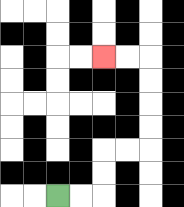{'start': '[2, 8]', 'end': '[4, 2]', 'path_directions': 'R,R,U,U,R,R,U,U,U,U,L,L', 'path_coordinates': '[[2, 8], [3, 8], [4, 8], [4, 7], [4, 6], [5, 6], [6, 6], [6, 5], [6, 4], [6, 3], [6, 2], [5, 2], [4, 2]]'}